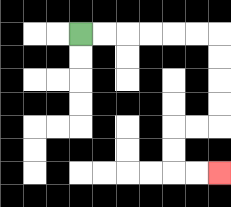{'start': '[3, 1]', 'end': '[9, 7]', 'path_directions': 'R,R,R,R,R,R,D,D,D,D,L,L,D,D,R,R', 'path_coordinates': '[[3, 1], [4, 1], [5, 1], [6, 1], [7, 1], [8, 1], [9, 1], [9, 2], [9, 3], [9, 4], [9, 5], [8, 5], [7, 5], [7, 6], [7, 7], [8, 7], [9, 7]]'}